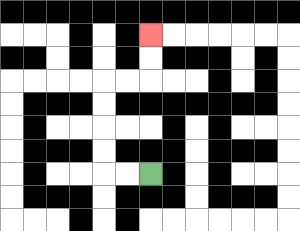{'start': '[6, 7]', 'end': '[6, 1]', 'path_directions': 'L,L,U,U,U,U,R,R,U,U', 'path_coordinates': '[[6, 7], [5, 7], [4, 7], [4, 6], [4, 5], [4, 4], [4, 3], [5, 3], [6, 3], [6, 2], [6, 1]]'}